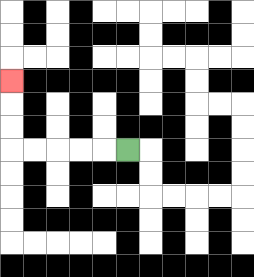{'start': '[5, 6]', 'end': '[0, 3]', 'path_directions': 'L,L,L,L,L,U,U,U', 'path_coordinates': '[[5, 6], [4, 6], [3, 6], [2, 6], [1, 6], [0, 6], [0, 5], [0, 4], [0, 3]]'}